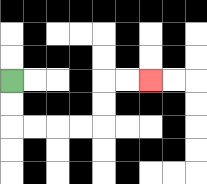{'start': '[0, 3]', 'end': '[6, 3]', 'path_directions': 'D,D,R,R,R,R,U,U,R,R', 'path_coordinates': '[[0, 3], [0, 4], [0, 5], [1, 5], [2, 5], [3, 5], [4, 5], [4, 4], [4, 3], [5, 3], [6, 3]]'}